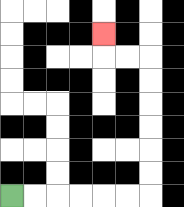{'start': '[0, 8]', 'end': '[4, 1]', 'path_directions': 'R,R,R,R,R,R,U,U,U,U,U,U,L,L,U', 'path_coordinates': '[[0, 8], [1, 8], [2, 8], [3, 8], [4, 8], [5, 8], [6, 8], [6, 7], [6, 6], [6, 5], [6, 4], [6, 3], [6, 2], [5, 2], [4, 2], [4, 1]]'}